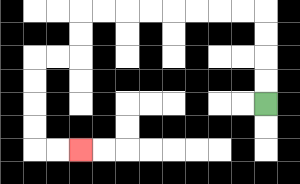{'start': '[11, 4]', 'end': '[3, 6]', 'path_directions': 'U,U,U,U,L,L,L,L,L,L,L,L,D,D,L,L,D,D,D,D,R,R', 'path_coordinates': '[[11, 4], [11, 3], [11, 2], [11, 1], [11, 0], [10, 0], [9, 0], [8, 0], [7, 0], [6, 0], [5, 0], [4, 0], [3, 0], [3, 1], [3, 2], [2, 2], [1, 2], [1, 3], [1, 4], [1, 5], [1, 6], [2, 6], [3, 6]]'}